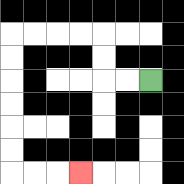{'start': '[6, 3]', 'end': '[3, 7]', 'path_directions': 'L,L,U,U,L,L,L,L,D,D,D,D,D,D,R,R,R', 'path_coordinates': '[[6, 3], [5, 3], [4, 3], [4, 2], [4, 1], [3, 1], [2, 1], [1, 1], [0, 1], [0, 2], [0, 3], [0, 4], [0, 5], [0, 6], [0, 7], [1, 7], [2, 7], [3, 7]]'}